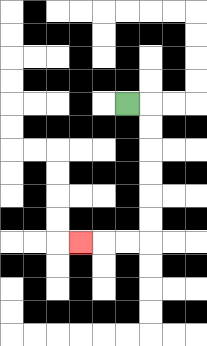{'start': '[5, 4]', 'end': '[3, 10]', 'path_directions': 'R,D,D,D,D,D,D,L,L,L', 'path_coordinates': '[[5, 4], [6, 4], [6, 5], [6, 6], [6, 7], [6, 8], [6, 9], [6, 10], [5, 10], [4, 10], [3, 10]]'}